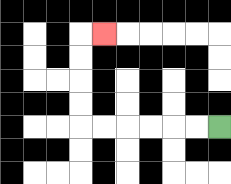{'start': '[9, 5]', 'end': '[4, 1]', 'path_directions': 'L,L,L,L,L,L,U,U,U,U,R', 'path_coordinates': '[[9, 5], [8, 5], [7, 5], [6, 5], [5, 5], [4, 5], [3, 5], [3, 4], [3, 3], [3, 2], [3, 1], [4, 1]]'}